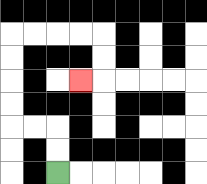{'start': '[2, 7]', 'end': '[3, 3]', 'path_directions': 'U,U,L,L,U,U,U,U,R,R,R,R,D,D,L', 'path_coordinates': '[[2, 7], [2, 6], [2, 5], [1, 5], [0, 5], [0, 4], [0, 3], [0, 2], [0, 1], [1, 1], [2, 1], [3, 1], [4, 1], [4, 2], [4, 3], [3, 3]]'}